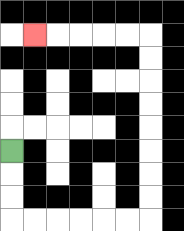{'start': '[0, 6]', 'end': '[1, 1]', 'path_directions': 'D,D,D,R,R,R,R,R,R,U,U,U,U,U,U,U,U,L,L,L,L,L', 'path_coordinates': '[[0, 6], [0, 7], [0, 8], [0, 9], [1, 9], [2, 9], [3, 9], [4, 9], [5, 9], [6, 9], [6, 8], [6, 7], [6, 6], [6, 5], [6, 4], [6, 3], [6, 2], [6, 1], [5, 1], [4, 1], [3, 1], [2, 1], [1, 1]]'}